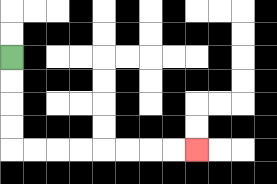{'start': '[0, 2]', 'end': '[8, 6]', 'path_directions': 'D,D,D,D,R,R,R,R,R,R,R,R', 'path_coordinates': '[[0, 2], [0, 3], [0, 4], [0, 5], [0, 6], [1, 6], [2, 6], [3, 6], [4, 6], [5, 6], [6, 6], [7, 6], [8, 6]]'}